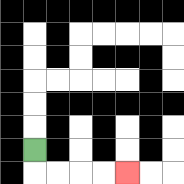{'start': '[1, 6]', 'end': '[5, 7]', 'path_directions': 'D,R,R,R,R', 'path_coordinates': '[[1, 6], [1, 7], [2, 7], [3, 7], [4, 7], [5, 7]]'}